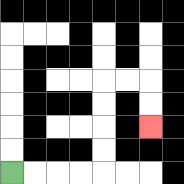{'start': '[0, 7]', 'end': '[6, 5]', 'path_directions': 'R,R,R,R,U,U,U,U,R,R,D,D', 'path_coordinates': '[[0, 7], [1, 7], [2, 7], [3, 7], [4, 7], [4, 6], [4, 5], [4, 4], [4, 3], [5, 3], [6, 3], [6, 4], [6, 5]]'}